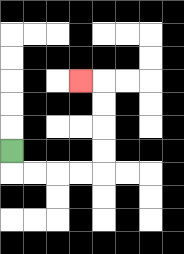{'start': '[0, 6]', 'end': '[3, 3]', 'path_directions': 'D,R,R,R,R,U,U,U,U,L', 'path_coordinates': '[[0, 6], [0, 7], [1, 7], [2, 7], [3, 7], [4, 7], [4, 6], [4, 5], [4, 4], [4, 3], [3, 3]]'}